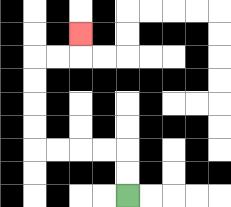{'start': '[5, 8]', 'end': '[3, 1]', 'path_directions': 'U,U,L,L,L,L,U,U,U,U,R,R,U', 'path_coordinates': '[[5, 8], [5, 7], [5, 6], [4, 6], [3, 6], [2, 6], [1, 6], [1, 5], [1, 4], [1, 3], [1, 2], [2, 2], [3, 2], [3, 1]]'}